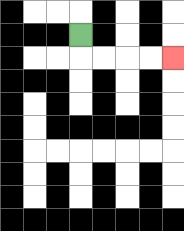{'start': '[3, 1]', 'end': '[7, 2]', 'path_directions': 'D,R,R,R,R', 'path_coordinates': '[[3, 1], [3, 2], [4, 2], [5, 2], [6, 2], [7, 2]]'}